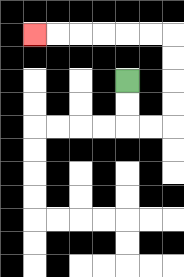{'start': '[5, 3]', 'end': '[1, 1]', 'path_directions': 'D,D,R,R,U,U,U,U,L,L,L,L,L,L', 'path_coordinates': '[[5, 3], [5, 4], [5, 5], [6, 5], [7, 5], [7, 4], [7, 3], [7, 2], [7, 1], [6, 1], [5, 1], [4, 1], [3, 1], [2, 1], [1, 1]]'}